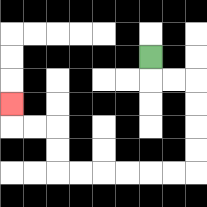{'start': '[6, 2]', 'end': '[0, 4]', 'path_directions': 'D,R,R,D,D,D,D,L,L,L,L,L,L,U,U,L,L,U', 'path_coordinates': '[[6, 2], [6, 3], [7, 3], [8, 3], [8, 4], [8, 5], [8, 6], [8, 7], [7, 7], [6, 7], [5, 7], [4, 7], [3, 7], [2, 7], [2, 6], [2, 5], [1, 5], [0, 5], [0, 4]]'}